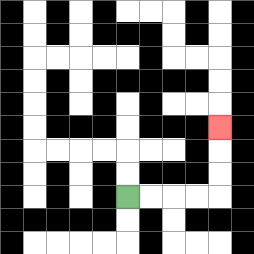{'start': '[5, 8]', 'end': '[9, 5]', 'path_directions': 'R,R,R,R,U,U,U', 'path_coordinates': '[[5, 8], [6, 8], [7, 8], [8, 8], [9, 8], [9, 7], [9, 6], [9, 5]]'}